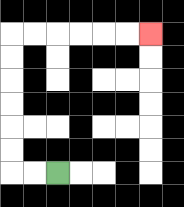{'start': '[2, 7]', 'end': '[6, 1]', 'path_directions': 'L,L,U,U,U,U,U,U,R,R,R,R,R,R', 'path_coordinates': '[[2, 7], [1, 7], [0, 7], [0, 6], [0, 5], [0, 4], [0, 3], [0, 2], [0, 1], [1, 1], [2, 1], [3, 1], [4, 1], [5, 1], [6, 1]]'}